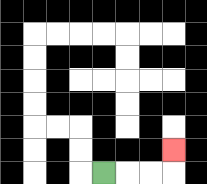{'start': '[4, 7]', 'end': '[7, 6]', 'path_directions': 'R,R,R,U', 'path_coordinates': '[[4, 7], [5, 7], [6, 7], [7, 7], [7, 6]]'}